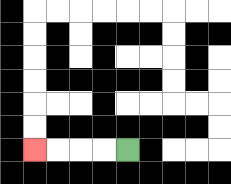{'start': '[5, 6]', 'end': '[1, 6]', 'path_directions': 'L,L,L,L', 'path_coordinates': '[[5, 6], [4, 6], [3, 6], [2, 6], [1, 6]]'}